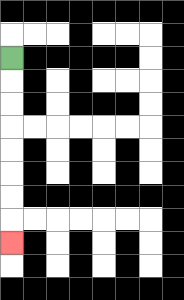{'start': '[0, 2]', 'end': '[0, 10]', 'path_directions': 'D,D,D,D,D,D,D,D', 'path_coordinates': '[[0, 2], [0, 3], [0, 4], [0, 5], [0, 6], [0, 7], [0, 8], [0, 9], [0, 10]]'}